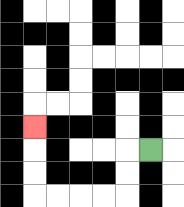{'start': '[6, 6]', 'end': '[1, 5]', 'path_directions': 'L,D,D,L,L,L,L,U,U,U', 'path_coordinates': '[[6, 6], [5, 6], [5, 7], [5, 8], [4, 8], [3, 8], [2, 8], [1, 8], [1, 7], [1, 6], [1, 5]]'}